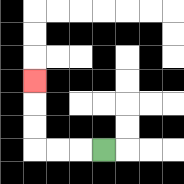{'start': '[4, 6]', 'end': '[1, 3]', 'path_directions': 'L,L,L,U,U,U', 'path_coordinates': '[[4, 6], [3, 6], [2, 6], [1, 6], [1, 5], [1, 4], [1, 3]]'}